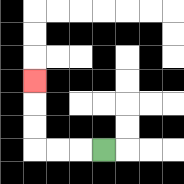{'start': '[4, 6]', 'end': '[1, 3]', 'path_directions': 'L,L,L,U,U,U', 'path_coordinates': '[[4, 6], [3, 6], [2, 6], [1, 6], [1, 5], [1, 4], [1, 3]]'}